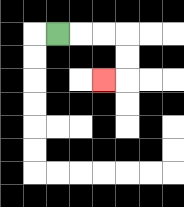{'start': '[2, 1]', 'end': '[4, 3]', 'path_directions': 'R,R,R,D,D,L', 'path_coordinates': '[[2, 1], [3, 1], [4, 1], [5, 1], [5, 2], [5, 3], [4, 3]]'}